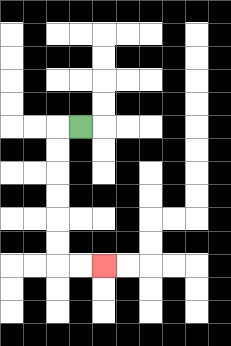{'start': '[3, 5]', 'end': '[4, 11]', 'path_directions': 'L,D,D,D,D,D,D,R,R', 'path_coordinates': '[[3, 5], [2, 5], [2, 6], [2, 7], [2, 8], [2, 9], [2, 10], [2, 11], [3, 11], [4, 11]]'}